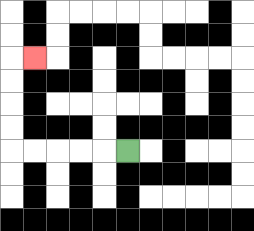{'start': '[5, 6]', 'end': '[1, 2]', 'path_directions': 'L,L,L,L,L,U,U,U,U,R', 'path_coordinates': '[[5, 6], [4, 6], [3, 6], [2, 6], [1, 6], [0, 6], [0, 5], [0, 4], [0, 3], [0, 2], [1, 2]]'}